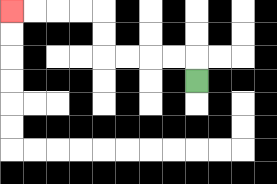{'start': '[8, 3]', 'end': '[0, 0]', 'path_directions': 'U,L,L,L,L,U,U,L,L,L,L', 'path_coordinates': '[[8, 3], [8, 2], [7, 2], [6, 2], [5, 2], [4, 2], [4, 1], [4, 0], [3, 0], [2, 0], [1, 0], [0, 0]]'}